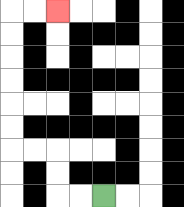{'start': '[4, 8]', 'end': '[2, 0]', 'path_directions': 'L,L,U,U,L,L,U,U,U,U,U,U,R,R', 'path_coordinates': '[[4, 8], [3, 8], [2, 8], [2, 7], [2, 6], [1, 6], [0, 6], [0, 5], [0, 4], [0, 3], [0, 2], [0, 1], [0, 0], [1, 0], [2, 0]]'}